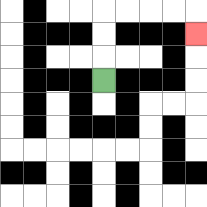{'start': '[4, 3]', 'end': '[8, 1]', 'path_directions': 'U,U,U,R,R,R,R,D', 'path_coordinates': '[[4, 3], [4, 2], [4, 1], [4, 0], [5, 0], [6, 0], [7, 0], [8, 0], [8, 1]]'}